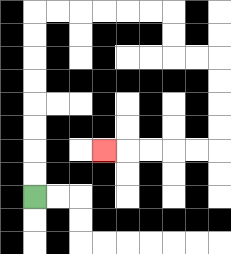{'start': '[1, 8]', 'end': '[4, 6]', 'path_directions': 'U,U,U,U,U,U,U,U,R,R,R,R,R,R,D,D,R,R,D,D,D,D,L,L,L,L,L', 'path_coordinates': '[[1, 8], [1, 7], [1, 6], [1, 5], [1, 4], [1, 3], [1, 2], [1, 1], [1, 0], [2, 0], [3, 0], [4, 0], [5, 0], [6, 0], [7, 0], [7, 1], [7, 2], [8, 2], [9, 2], [9, 3], [9, 4], [9, 5], [9, 6], [8, 6], [7, 6], [6, 6], [5, 6], [4, 6]]'}